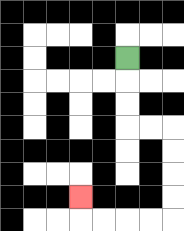{'start': '[5, 2]', 'end': '[3, 8]', 'path_directions': 'D,D,D,R,R,D,D,D,D,L,L,L,L,U', 'path_coordinates': '[[5, 2], [5, 3], [5, 4], [5, 5], [6, 5], [7, 5], [7, 6], [7, 7], [7, 8], [7, 9], [6, 9], [5, 9], [4, 9], [3, 9], [3, 8]]'}